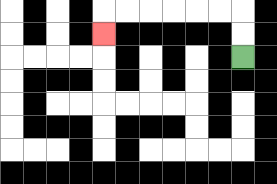{'start': '[10, 2]', 'end': '[4, 1]', 'path_directions': 'U,U,L,L,L,L,L,L,D', 'path_coordinates': '[[10, 2], [10, 1], [10, 0], [9, 0], [8, 0], [7, 0], [6, 0], [5, 0], [4, 0], [4, 1]]'}